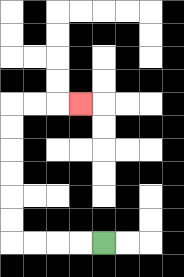{'start': '[4, 10]', 'end': '[3, 4]', 'path_directions': 'L,L,L,L,U,U,U,U,U,U,R,R,R', 'path_coordinates': '[[4, 10], [3, 10], [2, 10], [1, 10], [0, 10], [0, 9], [0, 8], [0, 7], [0, 6], [0, 5], [0, 4], [1, 4], [2, 4], [3, 4]]'}